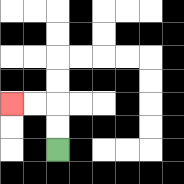{'start': '[2, 6]', 'end': '[0, 4]', 'path_directions': 'U,U,L,L', 'path_coordinates': '[[2, 6], [2, 5], [2, 4], [1, 4], [0, 4]]'}